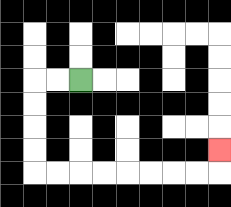{'start': '[3, 3]', 'end': '[9, 6]', 'path_directions': 'L,L,D,D,D,D,R,R,R,R,R,R,R,R,U', 'path_coordinates': '[[3, 3], [2, 3], [1, 3], [1, 4], [1, 5], [1, 6], [1, 7], [2, 7], [3, 7], [4, 7], [5, 7], [6, 7], [7, 7], [8, 7], [9, 7], [9, 6]]'}